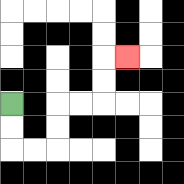{'start': '[0, 4]', 'end': '[5, 2]', 'path_directions': 'D,D,R,R,U,U,R,R,U,U,R', 'path_coordinates': '[[0, 4], [0, 5], [0, 6], [1, 6], [2, 6], [2, 5], [2, 4], [3, 4], [4, 4], [4, 3], [4, 2], [5, 2]]'}